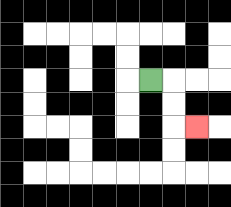{'start': '[6, 3]', 'end': '[8, 5]', 'path_directions': 'R,D,D,R', 'path_coordinates': '[[6, 3], [7, 3], [7, 4], [7, 5], [8, 5]]'}